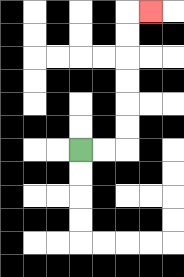{'start': '[3, 6]', 'end': '[6, 0]', 'path_directions': 'R,R,U,U,U,U,U,U,R', 'path_coordinates': '[[3, 6], [4, 6], [5, 6], [5, 5], [5, 4], [5, 3], [5, 2], [5, 1], [5, 0], [6, 0]]'}